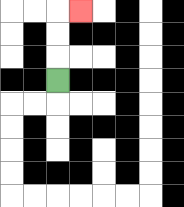{'start': '[2, 3]', 'end': '[3, 0]', 'path_directions': 'U,U,U,R', 'path_coordinates': '[[2, 3], [2, 2], [2, 1], [2, 0], [3, 0]]'}